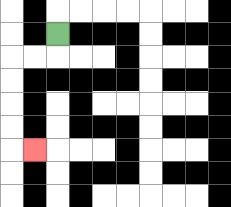{'start': '[2, 1]', 'end': '[1, 6]', 'path_directions': 'D,L,L,D,D,D,D,R', 'path_coordinates': '[[2, 1], [2, 2], [1, 2], [0, 2], [0, 3], [0, 4], [0, 5], [0, 6], [1, 6]]'}